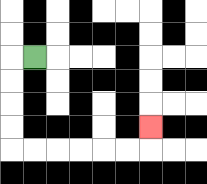{'start': '[1, 2]', 'end': '[6, 5]', 'path_directions': 'L,D,D,D,D,R,R,R,R,R,R,U', 'path_coordinates': '[[1, 2], [0, 2], [0, 3], [0, 4], [0, 5], [0, 6], [1, 6], [2, 6], [3, 6], [4, 6], [5, 6], [6, 6], [6, 5]]'}